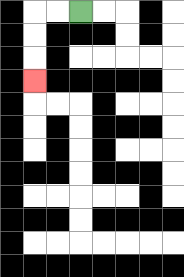{'start': '[3, 0]', 'end': '[1, 3]', 'path_directions': 'L,L,D,D,D', 'path_coordinates': '[[3, 0], [2, 0], [1, 0], [1, 1], [1, 2], [1, 3]]'}